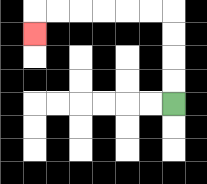{'start': '[7, 4]', 'end': '[1, 1]', 'path_directions': 'U,U,U,U,L,L,L,L,L,L,D', 'path_coordinates': '[[7, 4], [7, 3], [7, 2], [7, 1], [7, 0], [6, 0], [5, 0], [4, 0], [3, 0], [2, 0], [1, 0], [1, 1]]'}